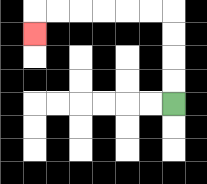{'start': '[7, 4]', 'end': '[1, 1]', 'path_directions': 'U,U,U,U,L,L,L,L,L,L,D', 'path_coordinates': '[[7, 4], [7, 3], [7, 2], [7, 1], [7, 0], [6, 0], [5, 0], [4, 0], [3, 0], [2, 0], [1, 0], [1, 1]]'}